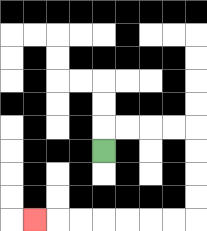{'start': '[4, 6]', 'end': '[1, 9]', 'path_directions': 'U,R,R,R,R,D,D,D,D,L,L,L,L,L,L,L', 'path_coordinates': '[[4, 6], [4, 5], [5, 5], [6, 5], [7, 5], [8, 5], [8, 6], [8, 7], [8, 8], [8, 9], [7, 9], [6, 9], [5, 9], [4, 9], [3, 9], [2, 9], [1, 9]]'}